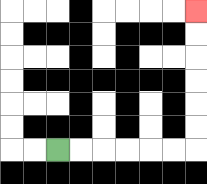{'start': '[2, 6]', 'end': '[8, 0]', 'path_directions': 'R,R,R,R,R,R,U,U,U,U,U,U', 'path_coordinates': '[[2, 6], [3, 6], [4, 6], [5, 6], [6, 6], [7, 6], [8, 6], [8, 5], [8, 4], [8, 3], [8, 2], [8, 1], [8, 0]]'}